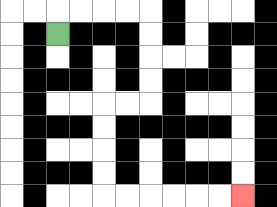{'start': '[2, 1]', 'end': '[10, 8]', 'path_directions': 'U,R,R,R,R,D,D,D,D,L,L,D,D,D,D,R,R,R,R,R,R', 'path_coordinates': '[[2, 1], [2, 0], [3, 0], [4, 0], [5, 0], [6, 0], [6, 1], [6, 2], [6, 3], [6, 4], [5, 4], [4, 4], [4, 5], [4, 6], [4, 7], [4, 8], [5, 8], [6, 8], [7, 8], [8, 8], [9, 8], [10, 8]]'}